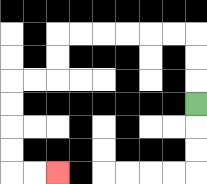{'start': '[8, 4]', 'end': '[2, 7]', 'path_directions': 'U,U,U,L,L,L,L,L,L,D,D,L,L,D,D,D,D,R,R', 'path_coordinates': '[[8, 4], [8, 3], [8, 2], [8, 1], [7, 1], [6, 1], [5, 1], [4, 1], [3, 1], [2, 1], [2, 2], [2, 3], [1, 3], [0, 3], [0, 4], [0, 5], [0, 6], [0, 7], [1, 7], [2, 7]]'}